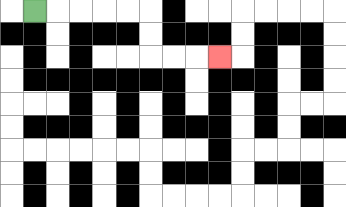{'start': '[1, 0]', 'end': '[9, 2]', 'path_directions': 'R,R,R,R,R,D,D,R,R,R', 'path_coordinates': '[[1, 0], [2, 0], [3, 0], [4, 0], [5, 0], [6, 0], [6, 1], [6, 2], [7, 2], [8, 2], [9, 2]]'}